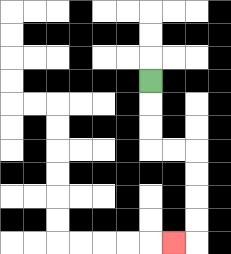{'start': '[6, 3]', 'end': '[7, 10]', 'path_directions': 'D,D,D,R,R,D,D,D,D,L', 'path_coordinates': '[[6, 3], [6, 4], [6, 5], [6, 6], [7, 6], [8, 6], [8, 7], [8, 8], [8, 9], [8, 10], [7, 10]]'}